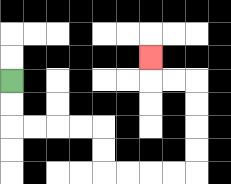{'start': '[0, 3]', 'end': '[6, 2]', 'path_directions': 'D,D,R,R,R,R,D,D,R,R,R,R,U,U,U,U,L,L,U', 'path_coordinates': '[[0, 3], [0, 4], [0, 5], [1, 5], [2, 5], [3, 5], [4, 5], [4, 6], [4, 7], [5, 7], [6, 7], [7, 7], [8, 7], [8, 6], [8, 5], [8, 4], [8, 3], [7, 3], [6, 3], [6, 2]]'}